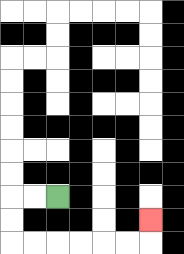{'start': '[2, 8]', 'end': '[6, 9]', 'path_directions': 'L,L,D,D,R,R,R,R,R,R,U', 'path_coordinates': '[[2, 8], [1, 8], [0, 8], [0, 9], [0, 10], [1, 10], [2, 10], [3, 10], [4, 10], [5, 10], [6, 10], [6, 9]]'}